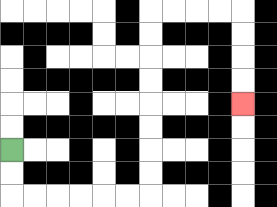{'start': '[0, 6]', 'end': '[10, 4]', 'path_directions': 'D,D,R,R,R,R,R,R,U,U,U,U,U,U,U,U,R,R,R,R,D,D,D,D', 'path_coordinates': '[[0, 6], [0, 7], [0, 8], [1, 8], [2, 8], [3, 8], [4, 8], [5, 8], [6, 8], [6, 7], [6, 6], [6, 5], [6, 4], [6, 3], [6, 2], [6, 1], [6, 0], [7, 0], [8, 0], [9, 0], [10, 0], [10, 1], [10, 2], [10, 3], [10, 4]]'}